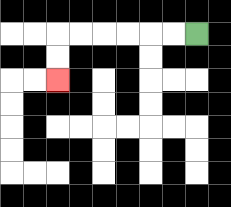{'start': '[8, 1]', 'end': '[2, 3]', 'path_directions': 'L,L,L,L,L,L,D,D', 'path_coordinates': '[[8, 1], [7, 1], [6, 1], [5, 1], [4, 1], [3, 1], [2, 1], [2, 2], [2, 3]]'}